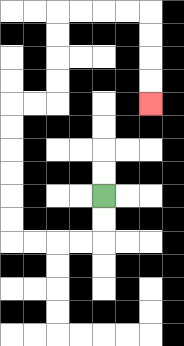{'start': '[4, 8]', 'end': '[6, 4]', 'path_directions': 'D,D,L,L,L,L,U,U,U,U,U,U,R,R,U,U,U,U,R,R,R,R,D,D,D,D', 'path_coordinates': '[[4, 8], [4, 9], [4, 10], [3, 10], [2, 10], [1, 10], [0, 10], [0, 9], [0, 8], [0, 7], [0, 6], [0, 5], [0, 4], [1, 4], [2, 4], [2, 3], [2, 2], [2, 1], [2, 0], [3, 0], [4, 0], [5, 0], [6, 0], [6, 1], [6, 2], [6, 3], [6, 4]]'}